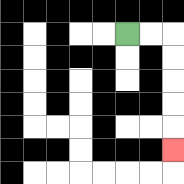{'start': '[5, 1]', 'end': '[7, 6]', 'path_directions': 'R,R,D,D,D,D,D', 'path_coordinates': '[[5, 1], [6, 1], [7, 1], [7, 2], [7, 3], [7, 4], [7, 5], [7, 6]]'}